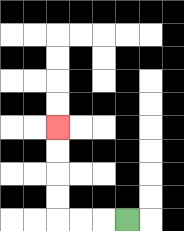{'start': '[5, 9]', 'end': '[2, 5]', 'path_directions': 'L,L,L,U,U,U,U', 'path_coordinates': '[[5, 9], [4, 9], [3, 9], [2, 9], [2, 8], [2, 7], [2, 6], [2, 5]]'}